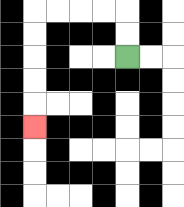{'start': '[5, 2]', 'end': '[1, 5]', 'path_directions': 'U,U,L,L,L,L,D,D,D,D,D', 'path_coordinates': '[[5, 2], [5, 1], [5, 0], [4, 0], [3, 0], [2, 0], [1, 0], [1, 1], [1, 2], [1, 3], [1, 4], [1, 5]]'}